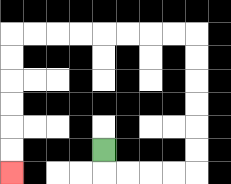{'start': '[4, 6]', 'end': '[0, 7]', 'path_directions': 'D,R,R,R,R,U,U,U,U,U,U,L,L,L,L,L,L,L,L,D,D,D,D,D,D', 'path_coordinates': '[[4, 6], [4, 7], [5, 7], [6, 7], [7, 7], [8, 7], [8, 6], [8, 5], [8, 4], [8, 3], [8, 2], [8, 1], [7, 1], [6, 1], [5, 1], [4, 1], [3, 1], [2, 1], [1, 1], [0, 1], [0, 2], [0, 3], [0, 4], [0, 5], [0, 6], [0, 7]]'}